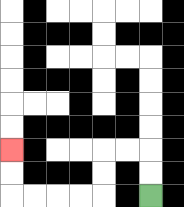{'start': '[6, 8]', 'end': '[0, 6]', 'path_directions': 'U,U,L,L,D,D,L,L,L,L,U,U', 'path_coordinates': '[[6, 8], [6, 7], [6, 6], [5, 6], [4, 6], [4, 7], [4, 8], [3, 8], [2, 8], [1, 8], [0, 8], [0, 7], [0, 6]]'}